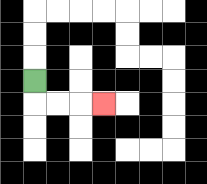{'start': '[1, 3]', 'end': '[4, 4]', 'path_directions': 'D,R,R,R', 'path_coordinates': '[[1, 3], [1, 4], [2, 4], [3, 4], [4, 4]]'}